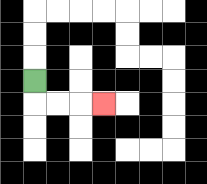{'start': '[1, 3]', 'end': '[4, 4]', 'path_directions': 'D,R,R,R', 'path_coordinates': '[[1, 3], [1, 4], [2, 4], [3, 4], [4, 4]]'}